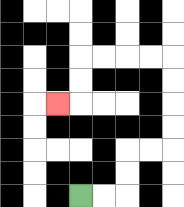{'start': '[3, 8]', 'end': '[2, 4]', 'path_directions': 'R,R,U,U,R,R,U,U,U,U,L,L,L,L,D,D,L', 'path_coordinates': '[[3, 8], [4, 8], [5, 8], [5, 7], [5, 6], [6, 6], [7, 6], [7, 5], [7, 4], [7, 3], [7, 2], [6, 2], [5, 2], [4, 2], [3, 2], [3, 3], [3, 4], [2, 4]]'}